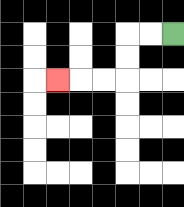{'start': '[7, 1]', 'end': '[2, 3]', 'path_directions': 'L,L,D,D,L,L,L', 'path_coordinates': '[[7, 1], [6, 1], [5, 1], [5, 2], [5, 3], [4, 3], [3, 3], [2, 3]]'}